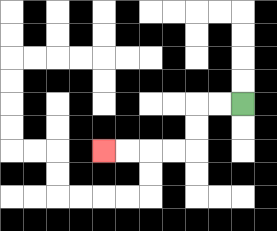{'start': '[10, 4]', 'end': '[4, 6]', 'path_directions': 'L,L,D,D,L,L,L,L', 'path_coordinates': '[[10, 4], [9, 4], [8, 4], [8, 5], [8, 6], [7, 6], [6, 6], [5, 6], [4, 6]]'}